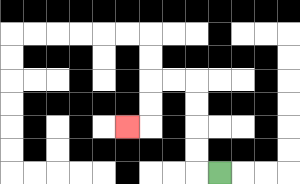{'start': '[9, 7]', 'end': '[5, 5]', 'path_directions': 'L,U,U,U,U,L,L,D,D,L', 'path_coordinates': '[[9, 7], [8, 7], [8, 6], [8, 5], [8, 4], [8, 3], [7, 3], [6, 3], [6, 4], [6, 5], [5, 5]]'}